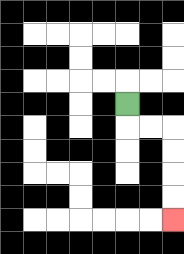{'start': '[5, 4]', 'end': '[7, 9]', 'path_directions': 'D,R,R,D,D,D,D', 'path_coordinates': '[[5, 4], [5, 5], [6, 5], [7, 5], [7, 6], [7, 7], [7, 8], [7, 9]]'}